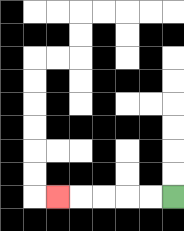{'start': '[7, 8]', 'end': '[2, 8]', 'path_directions': 'L,L,L,L,L', 'path_coordinates': '[[7, 8], [6, 8], [5, 8], [4, 8], [3, 8], [2, 8]]'}